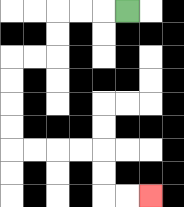{'start': '[5, 0]', 'end': '[6, 8]', 'path_directions': 'L,L,L,D,D,L,L,D,D,D,D,R,R,R,R,D,D,R,R', 'path_coordinates': '[[5, 0], [4, 0], [3, 0], [2, 0], [2, 1], [2, 2], [1, 2], [0, 2], [0, 3], [0, 4], [0, 5], [0, 6], [1, 6], [2, 6], [3, 6], [4, 6], [4, 7], [4, 8], [5, 8], [6, 8]]'}